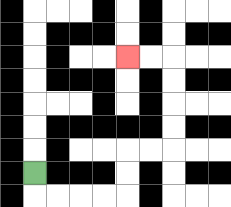{'start': '[1, 7]', 'end': '[5, 2]', 'path_directions': 'D,R,R,R,R,U,U,R,R,U,U,U,U,L,L', 'path_coordinates': '[[1, 7], [1, 8], [2, 8], [3, 8], [4, 8], [5, 8], [5, 7], [5, 6], [6, 6], [7, 6], [7, 5], [7, 4], [7, 3], [7, 2], [6, 2], [5, 2]]'}